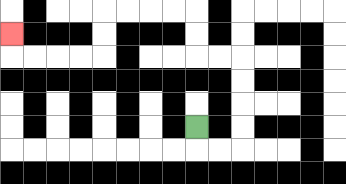{'start': '[8, 5]', 'end': '[0, 1]', 'path_directions': 'D,R,R,U,U,U,U,L,L,U,U,L,L,L,L,D,D,L,L,L,L,U', 'path_coordinates': '[[8, 5], [8, 6], [9, 6], [10, 6], [10, 5], [10, 4], [10, 3], [10, 2], [9, 2], [8, 2], [8, 1], [8, 0], [7, 0], [6, 0], [5, 0], [4, 0], [4, 1], [4, 2], [3, 2], [2, 2], [1, 2], [0, 2], [0, 1]]'}